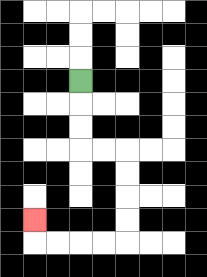{'start': '[3, 3]', 'end': '[1, 9]', 'path_directions': 'D,D,D,R,R,D,D,D,D,L,L,L,L,U', 'path_coordinates': '[[3, 3], [3, 4], [3, 5], [3, 6], [4, 6], [5, 6], [5, 7], [5, 8], [5, 9], [5, 10], [4, 10], [3, 10], [2, 10], [1, 10], [1, 9]]'}